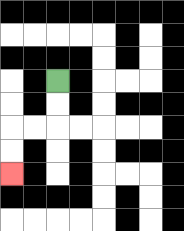{'start': '[2, 3]', 'end': '[0, 7]', 'path_directions': 'D,D,L,L,D,D', 'path_coordinates': '[[2, 3], [2, 4], [2, 5], [1, 5], [0, 5], [0, 6], [0, 7]]'}